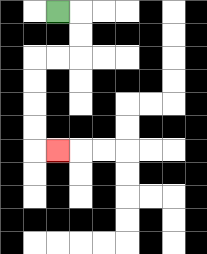{'start': '[2, 0]', 'end': '[2, 6]', 'path_directions': 'R,D,D,L,L,D,D,D,D,R', 'path_coordinates': '[[2, 0], [3, 0], [3, 1], [3, 2], [2, 2], [1, 2], [1, 3], [1, 4], [1, 5], [1, 6], [2, 6]]'}